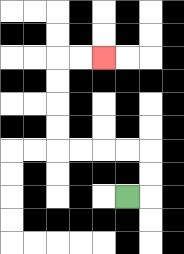{'start': '[5, 8]', 'end': '[4, 2]', 'path_directions': 'R,U,U,L,L,L,L,U,U,U,U,R,R', 'path_coordinates': '[[5, 8], [6, 8], [6, 7], [6, 6], [5, 6], [4, 6], [3, 6], [2, 6], [2, 5], [2, 4], [2, 3], [2, 2], [3, 2], [4, 2]]'}